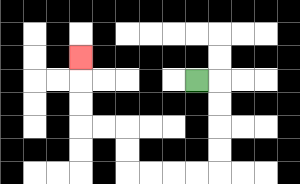{'start': '[8, 3]', 'end': '[3, 2]', 'path_directions': 'R,D,D,D,D,L,L,L,L,U,U,L,L,U,U,U', 'path_coordinates': '[[8, 3], [9, 3], [9, 4], [9, 5], [9, 6], [9, 7], [8, 7], [7, 7], [6, 7], [5, 7], [5, 6], [5, 5], [4, 5], [3, 5], [3, 4], [3, 3], [3, 2]]'}